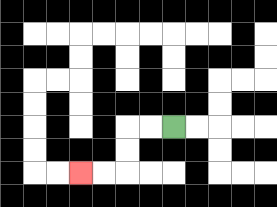{'start': '[7, 5]', 'end': '[3, 7]', 'path_directions': 'L,L,D,D,L,L', 'path_coordinates': '[[7, 5], [6, 5], [5, 5], [5, 6], [5, 7], [4, 7], [3, 7]]'}